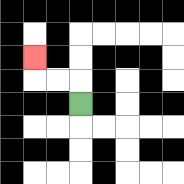{'start': '[3, 4]', 'end': '[1, 2]', 'path_directions': 'U,L,L,U', 'path_coordinates': '[[3, 4], [3, 3], [2, 3], [1, 3], [1, 2]]'}